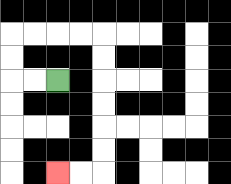{'start': '[2, 3]', 'end': '[2, 7]', 'path_directions': 'L,L,U,U,R,R,R,R,D,D,D,D,D,D,L,L', 'path_coordinates': '[[2, 3], [1, 3], [0, 3], [0, 2], [0, 1], [1, 1], [2, 1], [3, 1], [4, 1], [4, 2], [4, 3], [4, 4], [4, 5], [4, 6], [4, 7], [3, 7], [2, 7]]'}